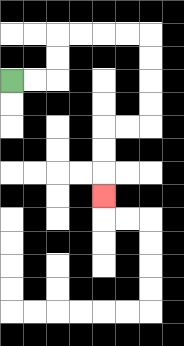{'start': '[0, 3]', 'end': '[4, 8]', 'path_directions': 'R,R,U,U,R,R,R,R,D,D,D,D,L,L,D,D,D', 'path_coordinates': '[[0, 3], [1, 3], [2, 3], [2, 2], [2, 1], [3, 1], [4, 1], [5, 1], [6, 1], [6, 2], [6, 3], [6, 4], [6, 5], [5, 5], [4, 5], [4, 6], [4, 7], [4, 8]]'}